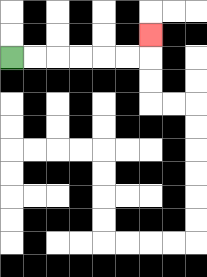{'start': '[0, 2]', 'end': '[6, 1]', 'path_directions': 'R,R,R,R,R,R,U', 'path_coordinates': '[[0, 2], [1, 2], [2, 2], [3, 2], [4, 2], [5, 2], [6, 2], [6, 1]]'}